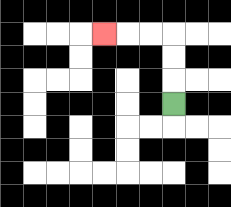{'start': '[7, 4]', 'end': '[4, 1]', 'path_directions': 'U,U,U,L,L,L', 'path_coordinates': '[[7, 4], [7, 3], [7, 2], [7, 1], [6, 1], [5, 1], [4, 1]]'}